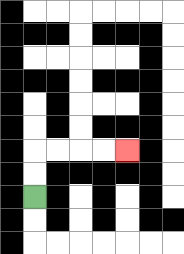{'start': '[1, 8]', 'end': '[5, 6]', 'path_directions': 'U,U,R,R,R,R', 'path_coordinates': '[[1, 8], [1, 7], [1, 6], [2, 6], [3, 6], [4, 6], [5, 6]]'}